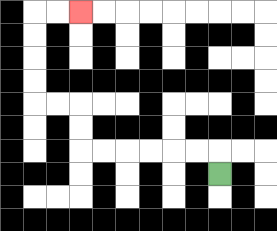{'start': '[9, 7]', 'end': '[3, 0]', 'path_directions': 'U,L,L,L,L,L,L,U,U,L,L,U,U,U,U,R,R', 'path_coordinates': '[[9, 7], [9, 6], [8, 6], [7, 6], [6, 6], [5, 6], [4, 6], [3, 6], [3, 5], [3, 4], [2, 4], [1, 4], [1, 3], [1, 2], [1, 1], [1, 0], [2, 0], [3, 0]]'}